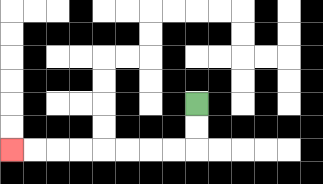{'start': '[8, 4]', 'end': '[0, 6]', 'path_directions': 'D,D,L,L,L,L,L,L,L,L', 'path_coordinates': '[[8, 4], [8, 5], [8, 6], [7, 6], [6, 6], [5, 6], [4, 6], [3, 6], [2, 6], [1, 6], [0, 6]]'}